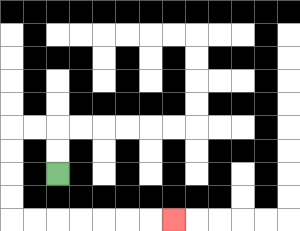{'start': '[2, 7]', 'end': '[7, 9]', 'path_directions': 'U,U,L,L,D,D,D,D,R,R,R,R,R,R,R', 'path_coordinates': '[[2, 7], [2, 6], [2, 5], [1, 5], [0, 5], [0, 6], [0, 7], [0, 8], [0, 9], [1, 9], [2, 9], [3, 9], [4, 9], [5, 9], [6, 9], [7, 9]]'}